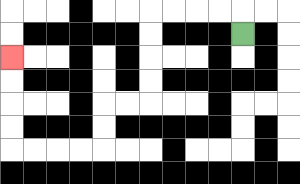{'start': '[10, 1]', 'end': '[0, 2]', 'path_directions': 'U,L,L,L,L,D,D,D,D,L,L,D,D,L,L,L,L,U,U,U,U', 'path_coordinates': '[[10, 1], [10, 0], [9, 0], [8, 0], [7, 0], [6, 0], [6, 1], [6, 2], [6, 3], [6, 4], [5, 4], [4, 4], [4, 5], [4, 6], [3, 6], [2, 6], [1, 6], [0, 6], [0, 5], [0, 4], [0, 3], [0, 2]]'}